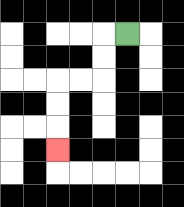{'start': '[5, 1]', 'end': '[2, 6]', 'path_directions': 'L,D,D,L,L,D,D,D', 'path_coordinates': '[[5, 1], [4, 1], [4, 2], [4, 3], [3, 3], [2, 3], [2, 4], [2, 5], [2, 6]]'}